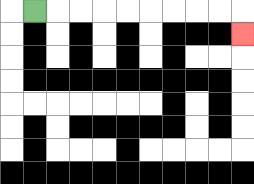{'start': '[1, 0]', 'end': '[10, 1]', 'path_directions': 'R,R,R,R,R,R,R,R,R,D', 'path_coordinates': '[[1, 0], [2, 0], [3, 0], [4, 0], [5, 0], [6, 0], [7, 0], [8, 0], [9, 0], [10, 0], [10, 1]]'}